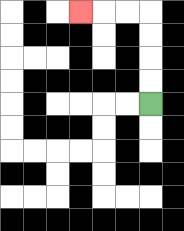{'start': '[6, 4]', 'end': '[3, 0]', 'path_directions': 'U,U,U,U,L,L,L', 'path_coordinates': '[[6, 4], [6, 3], [6, 2], [6, 1], [6, 0], [5, 0], [4, 0], [3, 0]]'}